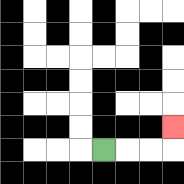{'start': '[4, 6]', 'end': '[7, 5]', 'path_directions': 'R,R,R,U', 'path_coordinates': '[[4, 6], [5, 6], [6, 6], [7, 6], [7, 5]]'}